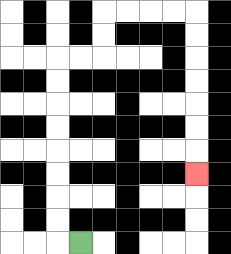{'start': '[3, 10]', 'end': '[8, 7]', 'path_directions': 'L,U,U,U,U,U,U,U,U,R,R,U,U,R,R,R,R,D,D,D,D,D,D,D', 'path_coordinates': '[[3, 10], [2, 10], [2, 9], [2, 8], [2, 7], [2, 6], [2, 5], [2, 4], [2, 3], [2, 2], [3, 2], [4, 2], [4, 1], [4, 0], [5, 0], [6, 0], [7, 0], [8, 0], [8, 1], [8, 2], [8, 3], [8, 4], [8, 5], [8, 6], [8, 7]]'}